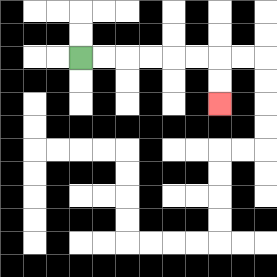{'start': '[3, 2]', 'end': '[9, 4]', 'path_directions': 'R,R,R,R,R,R,D,D', 'path_coordinates': '[[3, 2], [4, 2], [5, 2], [6, 2], [7, 2], [8, 2], [9, 2], [9, 3], [9, 4]]'}